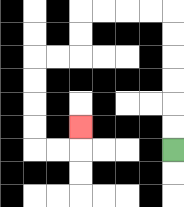{'start': '[7, 6]', 'end': '[3, 5]', 'path_directions': 'U,U,U,U,U,U,L,L,L,L,D,D,L,L,D,D,D,D,R,R,U', 'path_coordinates': '[[7, 6], [7, 5], [7, 4], [7, 3], [7, 2], [7, 1], [7, 0], [6, 0], [5, 0], [4, 0], [3, 0], [3, 1], [3, 2], [2, 2], [1, 2], [1, 3], [1, 4], [1, 5], [1, 6], [2, 6], [3, 6], [3, 5]]'}